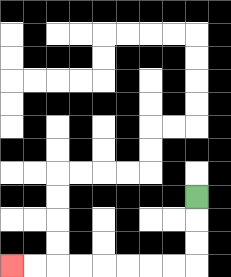{'start': '[8, 8]', 'end': '[0, 11]', 'path_directions': 'D,D,D,L,L,L,L,L,L,L,L', 'path_coordinates': '[[8, 8], [8, 9], [8, 10], [8, 11], [7, 11], [6, 11], [5, 11], [4, 11], [3, 11], [2, 11], [1, 11], [0, 11]]'}